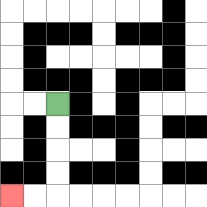{'start': '[2, 4]', 'end': '[0, 8]', 'path_directions': 'D,D,D,D,L,L', 'path_coordinates': '[[2, 4], [2, 5], [2, 6], [2, 7], [2, 8], [1, 8], [0, 8]]'}